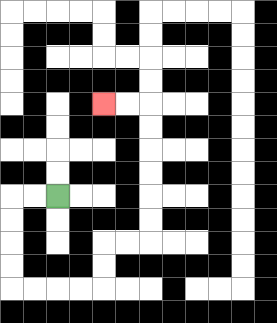{'start': '[2, 8]', 'end': '[4, 4]', 'path_directions': 'L,L,D,D,D,D,R,R,R,R,U,U,R,R,U,U,U,U,U,U,L,L', 'path_coordinates': '[[2, 8], [1, 8], [0, 8], [0, 9], [0, 10], [0, 11], [0, 12], [1, 12], [2, 12], [3, 12], [4, 12], [4, 11], [4, 10], [5, 10], [6, 10], [6, 9], [6, 8], [6, 7], [6, 6], [6, 5], [6, 4], [5, 4], [4, 4]]'}